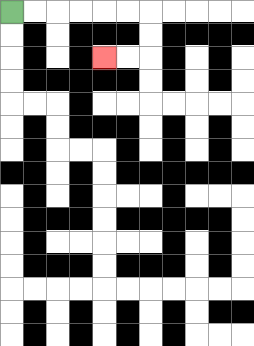{'start': '[0, 0]', 'end': '[4, 2]', 'path_directions': 'R,R,R,R,R,R,D,D,L,L', 'path_coordinates': '[[0, 0], [1, 0], [2, 0], [3, 0], [4, 0], [5, 0], [6, 0], [6, 1], [6, 2], [5, 2], [4, 2]]'}